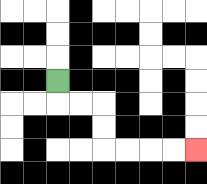{'start': '[2, 3]', 'end': '[8, 6]', 'path_directions': 'D,R,R,D,D,R,R,R,R', 'path_coordinates': '[[2, 3], [2, 4], [3, 4], [4, 4], [4, 5], [4, 6], [5, 6], [6, 6], [7, 6], [8, 6]]'}